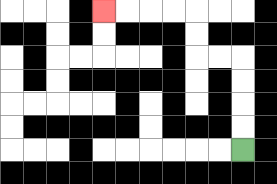{'start': '[10, 6]', 'end': '[4, 0]', 'path_directions': 'U,U,U,U,L,L,U,U,L,L,L,L', 'path_coordinates': '[[10, 6], [10, 5], [10, 4], [10, 3], [10, 2], [9, 2], [8, 2], [8, 1], [8, 0], [7, 0], [6, 0], [5, 0], [4, 0]]'}